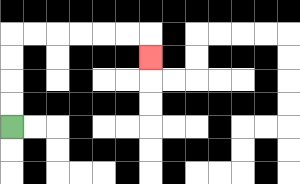{'start': '[0, 5]', 'end': '[6, 2]', 'path_directions': 'U,U,U,U,R,R,R,R,R,R,D', 'path_coordinates': '[[0, 5], [0, 4], [0, 3], [0, 2], [0, 1], [1, 1], [2, 1], [3, 1], [4, 1], [5, 1], [6, 1], [6, 2]]'}